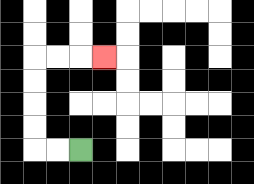{'start': '[3, 6]', 'end': '[4, 2]', 'path_directions': 'L,L,U,U,U,U,R,R,R', 'path_coordinates': '[[3, 6], [2, 6], [1, 6], [1, 5], [1, 4], [1, 3], [1, 2], [2, 2], [3, 2], [4, 2]]'}